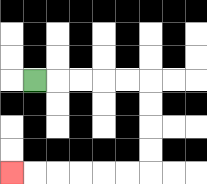{'start': '[1, 3]', 'end': '[0, 7]', 'path_directions': 'R,R,R,R,R,D,D,D,D,L,L,L,L,L,L', 'path_coordinates': '[[1, 3], [2, 3], [3, 3], [4, 3], [5, 3], [6, 3], [6, 4], [6, 5], [6, 6], [6, 7], [5, 7], [4, 7], [3, 7], [2, 7], [1, 7], [0, 7]]'}